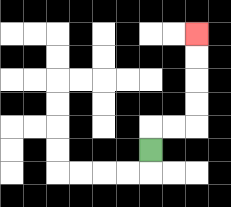{'start': '[6, 6]', 'end': '[8, 1]', 'path_directions': 'U,R,R,U,U,U,U', 'path_coordinates': '[[6, 6], [6, 5], [7, 5], [8, 5], [8, 4], [8, 3], [8, 2], [8, 1]]'}